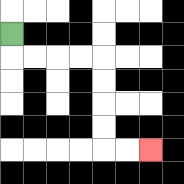{'start': '[0, 1]', 'end': '[6, 6]', 'path_directions': 'D,R,R,R,R,D,D,D,D,R,R', 'path_coordinates': '[[0, 1], [0, 2], [1, 2], [2, 2], [3, 2], [4, 2], [4, 3], [4, 4], [4, 5], [4, 6], [5, 6], [6, 6]]'}